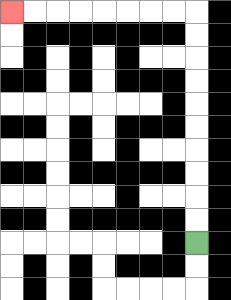{'start': '[8, 10]', 'end': '[0, 0]', 'path_directions': 'U,U,U,U,U,U,U,U,U,U,L,L,L,L,L,L,L,L', 'path_coordinates': '[[8, 10], [8, 9], [8, 8], [8, 7], [8, 6], [8, 5], [8, 4], [8, 3], [8, 2], [8, 1], [8, 0], [7, 0], [6, 0], [5, 0], [4, 0], [3, 0], [2, 0], [1, 0], [0, 0]]'}